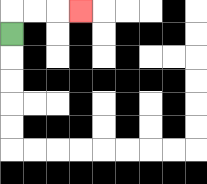{'start': '[0, 1]', 'end': '[3, 0]', 'path_directions': 'U,R,R,R', 'path_coordinates': '[[0, 1], [0, 0], [1, 0], [2, 0], [3, 0]]'}